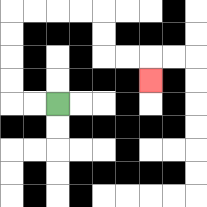{'start': '[2, 4]', 'end': '[6, 3]', 'path_directions': 'L,L,U,U,U,U,R,R,R,R,D,D,R,R,D', 'path_coordinates': '[[2, 4], [1, 4], [0, 4], [0, 3], [0, 2], [0, 1], [0, 0], [1, 0], [2, 0], [3, 0], [4, 0], [4, 1], [4, 2], [5, 2], [6, 2], [6, 3]]'}